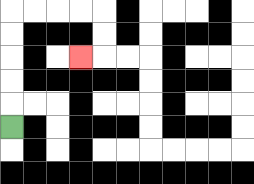{'start': '[0, 5]', 'end': '[3, 2]', 'path_directions': 'U,U,U,U,U,R,R,R,R,D,D,L', 'path_coordinates': '[[0, 5], [0, 4], [0, 3], [0, 2], [0, 1], [0, 0], [1, 0], [2, 0], [3, 0], [4, 0], [4, 1], [4, 2], [3, 2]]'}